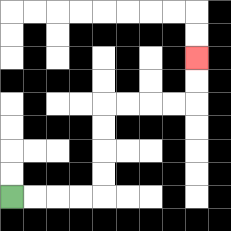{'start': '[0, 8]', 'end': '[8, 2]', 'path_directions': 'R,R,R,R,U,U,U,U,R,R,R,R,U,U', 'path_coordinates': '[[0, 8], [1, 8], [2, 8], [3, 8], [4, 8], [4, 7], [4, 6], [4, 5], [4, 4], [5, 4], [6, 4], [7, 4], [8, 4], [8, 3], [8, 2]]'}